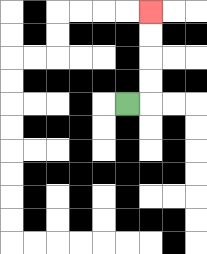{'start': '[5, 4]', 'end': '[6, 0]', 'path_directions': 'R,U,U,U,U', 'path_coordinates': '[[5, 4], [6, 4], [6, 3], [6, 2], [6, 1], [6, 0]]'}